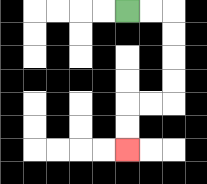{'start': '[5, 0]', 'end': '[5, 6]', 'path_directions': 'R,R,D,D,D,D,L,L,D,D', 'path_coordinates': '[[5, 0], [6, 0], [7, 0], [7, 1], [7, 2], [7, 3], [7, 4], [6, 4], [5, 4], [5, 5], [5, 6]]'}